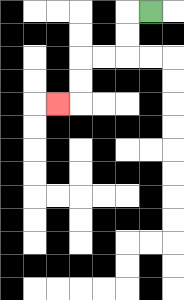{'start': '[6, 0]', 'end': '[2, 4]', 'path_directions': 'L,D,D,L,L,D,D,L', 'path_coordinates': '[[6, 0], [5, 0], [5, 1], [5, 2], [4, 2], [3, 2], [3, 3], [3, 4], [2, 4]]'}